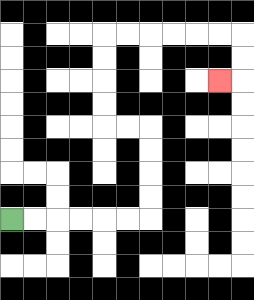{'start': '[0, 9]', 'end': '[9, 3]', 'path_directions': 'R,R,R,R,R,R,U,U,U,U,L,L,U,U,U,U,R,R,R,R,R,R,D,D,L', 'path_coordinates': '[[0, 9], [1, 9], [2, 9], [3, 9], [4, 9], [5, 9], [6, 9], [6, 8], [6, 7], [6, 6], [6, 5], [5, 5], [4, 5], [4, 4], [4, 3], [4, 2], [4, 1], [5, 1], [6, 1], [7, 1], [8, 1], [9, 1], [10, 1], [10, 2], [10, 3], [9, 3]]'}